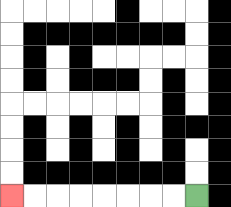{'start': '[8, 8]', 'end': '[0, 8]', 'path_directions': 'L,L,L,L,L,L,L,L', 'path_coordinates': '[[8, 8], [7, 8], [6, 8], [5, 8], [4, 8], [3, 8], [2, 8], [1, 8], [0, 8]]'}